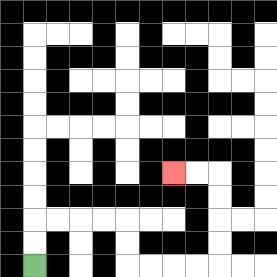{'start': '[1, 11]', 'end': '[7, 7]', 'path_directions': 'U,U,R,R,R,R,D,D,R,R,R,R,U,U,U,U,L,L', 'path_coordinates': '[[1, 11], [1, 10], [1, 9], [2, 9], [3, 9], [4, 9], [5, 9], [5, 10], [5, 11], [6, 11], [7, 11], [8, 11], [9, 11], [9, 10], [9, 9], [9, 8], [9, 7], [8, 7], [7, 7]]'}